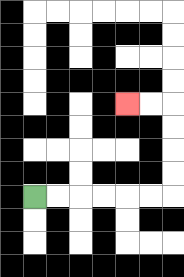{'start': '[1, 8]', 'end': '[5, 4]', 'path_directions': 'R,R,R,R,R,R,U,U,U,U,L,L', 'path_coordinates': '[[1, 8], [2, 8], [3, 8], [4, 8], [5, 8], [6, 8], [7, 8], [7, 7], [7, 6], [7, 5], [7, 4], [6, 4], [5, 4]]'}